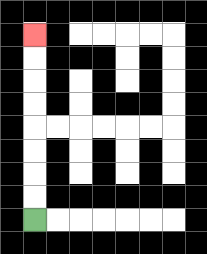{'start': '[1, 9]', 'end': '[1, 1]', 'path_directions': 'U,U,U,U,U,U,U,U', 'path_coordinates': '[[1, 9], [1, 8], [1, 7], [1, 6], [1, 5], [1, 4], [1, 3], [1, 2], [1, 1]]'}